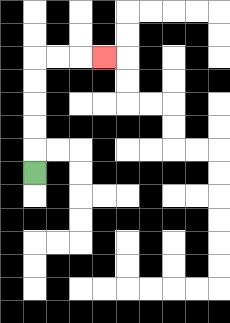{'start': '[1, 7]', 'end': '[4, 2]', 'path_directions': 'U,U,U,U,U,R,R,R', 'path_coordinates': '[[1, 7], [1, 6], [1, 5], [1, 4], [1, 3], [1, 2], [2, 2], [3, 2], [4, 2]]'}